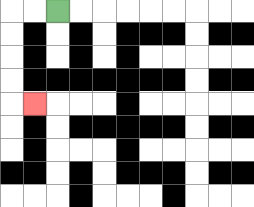{'start': '[2, 0]', 'end': '[1, 4]', 'path_directions': 'L,L,D,D,D,D,R', 'path_coordinates': '[[2, 0], [1, 0], [0, 0], [0, 1], [0, 2], [0, 3], [0, 4], [1, 4]]'}